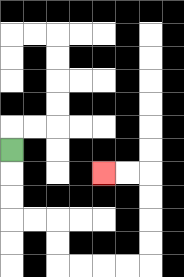{'start': '[0, 6]', 'end': '[4, 7]', 'path_directions': 'D,D,D,R,R,D,D,R,R,R,R,U,U,U,U,L,L', 'path_coordinates': '[[0, 6], [0, 7], [0, 8], [0, 9], [1, 9], [2, 9], [2, 10], [2, 11], [3, 11], [4, 11], [5, 11], [6, 11], [6, 10], [6, 9], [6, 8], [6, 7], [5, 7], [4, 7]]'}